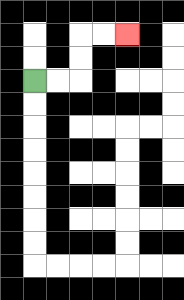{'start': '[1, 3]', 'end': '[5, 1]', 'path_directions': 'R,R,U,U,R,R', 'path_coordinates': '[[1, 3], [2, 3], [3, 3], [3, 2], [3, 1], [4, 1], [5, 1]]'}